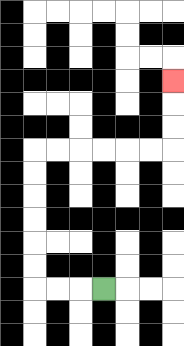{'start': '[4, 12]', 'end': '[7, 3]', 'path_directions': 'L,L,L,U,U,U,U,U,U,R,R,R,R,R,R,U,U,U', 'path_coordinates': '[[4, 12], [3, 12], [2, 12], [1, 12], [1, 11], [1, 10], [1, 9], [1, 8], [1, 7], [1, 6], [2, 6], [3, 6], [4, 6], [5, 6], [6, 6], [7, 6], [7, 5], [7, 4], [7, 3]]'}